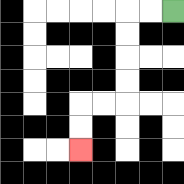{'start': '[7, 0]', 'end': '[3, 6]', 'path_directions': 'L,L,D,D,D,D,L,L,D,D', 'path_coordinates': '[[7, 0], [6, 0], [5, 0], [5, 1], [5, 2], [5, 3], [5, 4], [4, 4], [3, 4], [3, 5], [3, 6]]'}